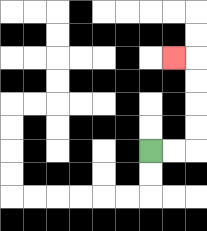{'start': '[6, 6]', 'end': '[7, 2]', 'path_directions': 'R,R,U,U,U,U,L', 'path_coordinates': '[[6, 6], [7, 6], [8, 6], [8, 5], [8, 4], [8, 3], [8, 2], [7, 2]]'}